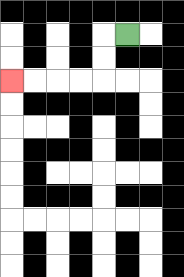{'start': '[5, 1]', 'end': '[0, 3]', 'path_directions': 'L,D,D,L,L,L,L', 'path_coordinates': '[[5, 1], [4, 1], [4, 2], [4, 3], [3, 3], [2, 3], [1, 3], [0, 3]]'}